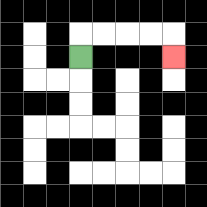{'start': '[3, 2]', 'end': '[7, 2]', 'path_directions': 'U,R,R,R,R,D', 'path_coordinates': '[[3, 2], [3, 1], [4, 1], [5, 1], [6, 1], [7, 1], [7, 2]]'}